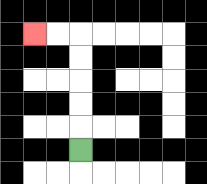{'start': '[3, 6]', 'end': '[1, 1]', 'path_directions': 'U,U,U,U,U,L,L', 'path_coordinates': '[[3, 6], [3, 5], [3, 4], [3, 3], [3, 2], [3, 1], [2, 1], [1, 1]]'}